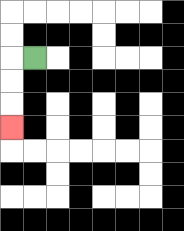{'start': '[1, 2]', 'end': '[0, 5]', 'path_directions': 'L,D,D,D', 'path_coordinates': '[[1, 2], [0, 2], [0, 3], [0, 4], [0, 5]]'}